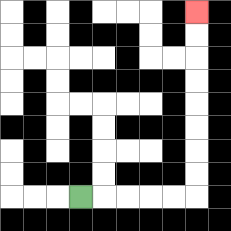{'start': '[3, 8]', 'end': '[8, 0]', 'path_directions': 'R,R,R,R,R,U,U,U,U,U,U,U,U', 'path_coordinates': '[[3, 8], [4, 8], [5, 8], [6, 8], [7, 8], [8, 8], [8, 7], [8, 6], [8, 5], [8, 4], [8, 3], [8, 2], [8, 1], [8, 0]]'}